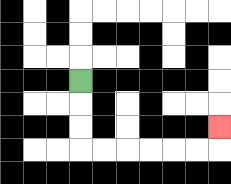{'start': '[3, 3]', 'end': '[9, 5]', 'path_directions': 'D,D,D,R,R,R,R,R,R,U', 'path_coordinates': '[[3, 3], [3, 4], [3, 5], [3, 6], [4, 6], [5, 6], [6, 6], [7, 6], [8, 6], [9, 6], [9, 5]]'}